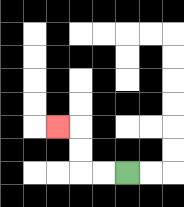{'start': '[5, 7]', 'end': '[2, 5]', 'path_directions': 'L,L,U,U,L', 'path_coordinates': '[[5, 7], [4, 7], [3, 7], [3, 6], [3, 5], [2, 5]]'}